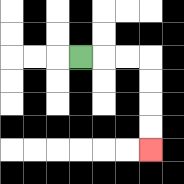{'start': '[3, 2]', 'end': '[6, 6]', 'path_directions': 'R,R,R,D,D,D,D', 'path_coordinates': '[[3, 2], [4, 2], [5, 2], [6, 2], [6, 3], [6, 4], [6, 5], [6, 6]]'}